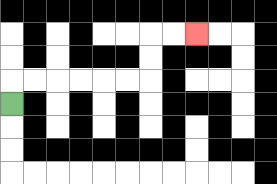{'start': '[0, 4]', 'end': '[8, 1]', 'path_directions': 'U,R,R,R,R,R,R,U,U,R,R', 'path_coordinates': '[[0, 4], [0, 3], [1, 3], [2, 3], [3, 3], [4, 3], [5, 3], [6, 3], [6, 2], [6, 1], [7, 1], [8, 1]]'}